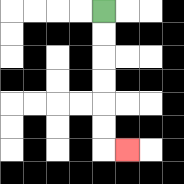{'start': '[4, 0]', 'end': '[5, 6]', 'path_directions': 'D,D,D,D,D,D,R', 'path_coordinates': '[[4, 0], [4, 1], [4, 2], [4, 3], [4, 4], [4, 5], [4, 6], [5, 6]]'}